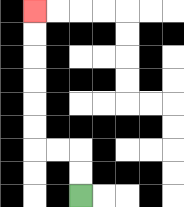{'start': '[3, 8]', 'end': '[1, 0]', 'path_directions': 'U,U,L,L,U,U,U,U,U,U', 'path_coordinates': '[[3, 8], [3, 7], [3, 6], [2, 6], [1, 6], [1, 5], [1, 4], [1, 3], [1, 2], [1, 1], [1, 0]]'}